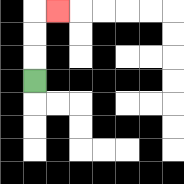{'start': '[1, 3]', 'end': '[2, 0]', 'path_directions': 'U,U,U,R', 'path_coordinates': '[[1, 3], [1, 2], [1, 1], [1, 0], [2, 0]]'}